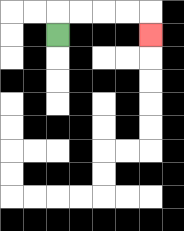{'start': '[2, 1]', 'end': '[6, 1]', 'path_directions': 'U,R,R,R,R,D', 'path_coordinates': '[[2, 1], [2, 0], [3, 0], [4, 0], [5, 0], [6, 0], [6, 1]]'}